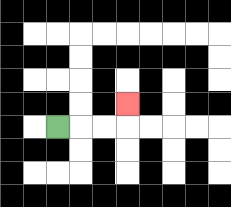{'start': '[2, 5]', 'end': '[5, 4]', 'path_directions': 'R,R,R,U', 'path_coordinates': '[[2, 5], [3, 5], [4, 5], [5, 5], [5, 4]]'}